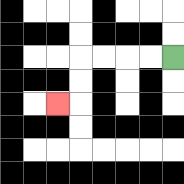{'start': '[7, 2]', 'end': '[2, 4]', 'path_directions': 'L,L,L,L,D,D,L', 'path_coordinates': '[[7, 2], [6, 2], [5, 2], [4, 2], [3, 2], [3, 3], [3, 4], [2, 4]]'}